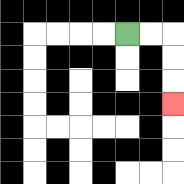{'start': '[5, 1]', 'end': '[7, 4]', 'path_directions': 'R,R,D,D,D', 'path_coordinates': '[[5, 1], [6, 1], [7, 1], [7, 2], [7, 3], [7, 4]]'}